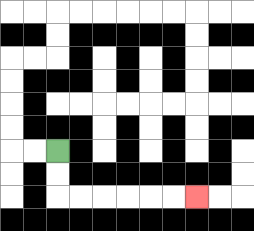{'start': '[2, 6]', 'end': '[8, 8]', 'path_directions': 'D,D,R,R,R,R,R,R', 'path_coordinates': '[[2, 6], [2, 7], [2, 8], [3, 8], [4, 8], [5, 8], [6, 8], [7, 8], [8, 8]]'}